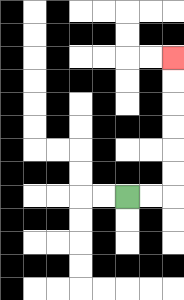{'start': '[5, 8]', 'end': '[7, 2]', 'path_directions': 'R,R,U,U,U,U,U,U', 'path_coordinates': '[[5, 8], [6, 8], [7, 8], [7, 7], [7, 6], [7, 5], [7, 4], [7, 3], [7, 2]]'}